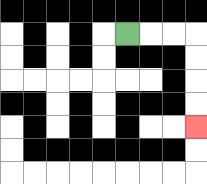{'start': '[5, 1]', 'end': '[8, 5]', 'path_directions': 'R,R,R,D,D,D,D', 'path_coordinates': '[[5, 1], [6, 1], [7, 1], [8, 1], [8, 2], [8, 3], [8, 4], [8, 5]]'}